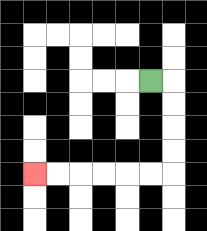{'start': '[6, 3]', 'end': '[1, 7]', 'path_directions': 'R,D,D,D,D,L,L,L,L,L,L', 'path_coordinates': '[[6, 3], [7, 3], [7, 4], [7, 5], [7, 6], [7, 7], [6, 7], [5, 7], [4, 7], [3, 7], [2, 7], [1, 7]]'}